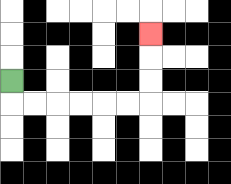{'start': '[0, 3]', 'end': '[6, 1]', 'path_directions': 'D,R,R,R,R,R,R,U,U,U', 'path_coordinates': '[[0, 3], [0, 4], [1, 4], [2, 4], [3, 4], [4, 4], [5, 4], [6, 4], [6, 3], [6, 2], [6, 1]]'}